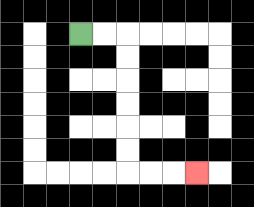{'start': '[3, 1]', 'end': '[8, 7]', 'path_directions': 'R,R,D,D,D,D,D,D,R,R,R', 'path_coordinates': '[[3, 1], [4, 1], [5, 1], [5, 2], [5, 3], [5, 4], [5, 5], [5, 6], [5, 7], [6, 7], [7, 7], [8, 7]]'}